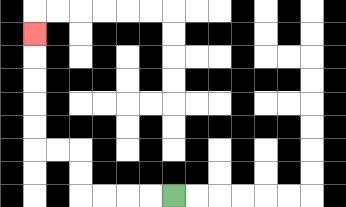{'start': '[7, 8]', 'end': '[1, 1]', 'path_directions': 'L,L,L,L,U,U,L,L,U,U,U,U,U', 'path_coordinates': '[[7, 8], [6, 8], [5, 8], [4, 8], [3, 8], [3, 7], [3, 6], [2, 6], [1, 6], [1, 5], [1, 4], [1, 3], [1, 2], [1, 1]]'}